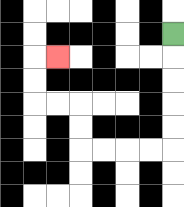{'start': '[7, 1]', 'end': '[2, 2]', 'path_directions': 'D,D,D,D,D,L,L,L,L,U,U,L,L,U,U,R', 'path_coordinates': '[[7, 1], [7, 2], [7, 3], [7, 4], [7, 5], [7, 6], [6, 6], [5, 6], [4, 6], [3, 6], [3, 5], [3, 4], [2, 4], [1, 4], [1, 3], [1, 2], [2, 2]]'}